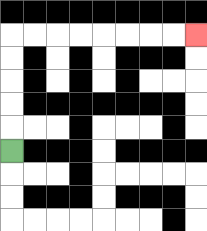{'start': '[0, 6]', 'end': '[8, 1]', 'path_directions': 'U,U,U,U,U,R,R,R,R,R,R,R,R', 'path_coordinates': '[[0, 6], [0, 5], [0, 4], [0, 3], [0, 2], [0, 1], [1, 1], [2, 1], [3, 1], [4, 1], [5, 1], [6, 1], [7, 1], [8, 1]]'}